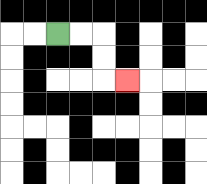{'start': '[2, 1]', 'end': '[5, 3]', 'path_directions': 'R,R,D,D,R', 'path_coordinates': '[[2, 1], [3, 1], [4, 1], [4, 2], [4, 3], [5, 3]]'}